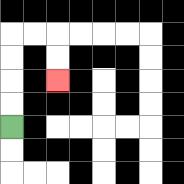{'start': '[0, 5]', 'end': '[2, 3]', 'path_directions': 'U,U,U,U,R,R,D,D', 'path_coordinates': '[[0, 5], [0, 4], [0, 3], [0, 2], [0, 1], [1, 1], [2, 1], [2, 2], [2, 3]]'}